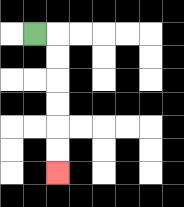{'start': '[1, 1]', 'end': '[2, 7]', 'path_directions': 'R,D,D,D,D,D,D', 'path_coordinates': '[[1, 1], [2, 1], [2, 2], [2, 3], [2, 4], [2, 5], [2, 6], [2, 7]]'}